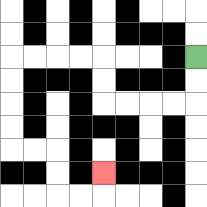{'start': '[8, 2]', 'end': '[4, 7]', 'path_directions': 'D,D,L,L,L,L,U,U,L,L,L,L,D,D,D,D,R,R,D,D,R,R,U', 'path_coordinates': '[[8, 2], [8, 3], [8, 4], [7, 4], [6, 4], [5, 4], [4, 4], [4, 3], [4, 2], [3, 2], [2, 2], [1, 2], [0, 2], [0, 3], [0, 4], [0, 5], [0, 6], [1, 6], [2, 6], [2, 7], [2, 8], [3, 8], [4, 8], [4, 7]]'}